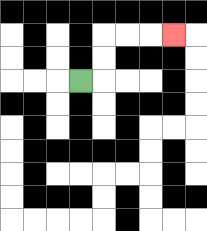{'start': '[3, 3]', 'end': '[7, 1]', 'path_directions': 'R,U,U,R,R,R', 'path_coordinates': '[[3, 3], [4, 3], [4, 2], [4, 1], [5, 1], [6, 1], [7, 1]]'}